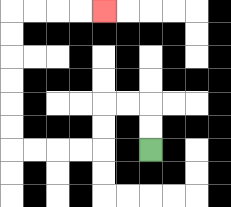{'start': '[6, 6]', 'end': '[4, 0]', 'path_directions': 'U,U,L,L,D,D,L,L,L,L,U,U,U,U,U,U,R,R,R,R', 'path_coordinates': '[[6, 6], [6, 5], [6, 4], [5, 4], [4, 4], [4, 5], [4, 6], [3, 6], [2, 6], [1, 6], [0, 6], [0, 5], [0, 4], [0, 3], [0, 2], [0, 1], [0, 0], [1, 0], [2, 0], [3, 0], [4, 0]]'}